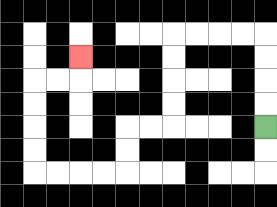{'start': '[11, 5]', 'end': '[3, 2]', 'path_directions': 'U,U,U,U,L,L,L,L,D,D,D,D,L,L,D,D,L,L,L,L,U,U,U,U,R,R,U', 'path_coordinates': '[[11, 5], [11, 4], [11, 3], [11, 2], [11, 1], [10, 1], [9, 1], [8, 1], [7, 1], [7, 2], [7, 3], [7, 4], [7, 5], [6, 5], [5, 5], [5, 6], [5, 7], [4, 7], [3, 7], [2, 7], [1, 7], [1, 6], [1, 5], [1, 4], [1, 3], [2, 3], [3, 3], [3, 2]]'}